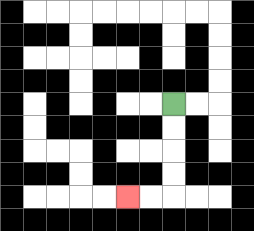{'start': '[7, 4]', 'end': '[5, 8]', 'path_directions': 'D,D,D,D,L,L', 'path_coordinates': '[[7, 4], [7, 5], [7, 6], [7, 7], [7, 8], [6, 8], [5, 8]]'}